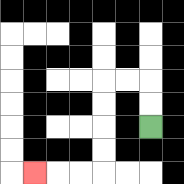{'start': '[6, 5]', 'end': '[1, 7]', 'path_directions': 'U,U,L,L,D,D,D,D,L,L,L', 'path_coordinates': '[[6, 5], [6, 4], [6, 3], [5, 3], [4, 3], [4, 4], [4, 5], [4, 6], [4, 7], [3, 7], [2, 7], [1, 7]]'}